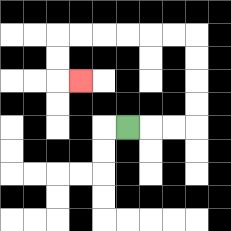{'start': '[5, 5]', 'end': '[3, 3]', 'path_directions': 'R,R,R,U,U,U,U,L,L,L,L,L,L,D,D,R', 'path_coordinates': '[[5, 5], [6, 5], [7, 5], [8, 5], [8, 4], [8, 3], [8, 2], [8, 1], [7, 1], [6, 1], [5, 1], [4, 1], [3, 1], [2, 1], [2, 2], [2, 3], [3, 3]]'}